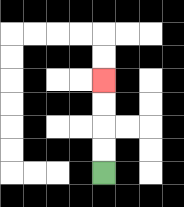{'start': '[4, 7]', 'end': '[4, 3]', 'path_directions': 'U,U,U,U', 'path_coordinates': '[[4, 7], [4, 6], [4, 5], [4, 4], [4, 3]]'}